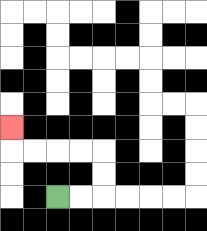{'start': '[2, 8]', 'end': '[0, 5]', 'path_directions': 'R,R,U,U,L,L,L,L,U', 'path_coordinates': '[[2, 8], [3, 8], [4, 8], [4, 7], [4, 6], [3, 6], [2, 6], [1, 6], [0, 6], [0, 5]]'}